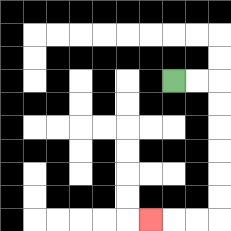{'start': '[7, 3]', 'end': '[6, 9]', 'path_directions': 'R,R,D,D,D,D,D,D,L,L,L', 'path_coordinates': '[[7, 3], [8, 3], [9, 3], [9, 4], [9, 5], [9, 6], [9, 7], [9, 8], [9, 9], [8, 9], [7, 9], [6, 9]]'}